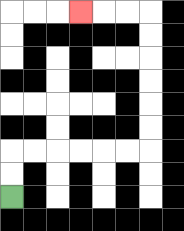{'start': '[0, 8]', 'end': '[3, 0]', 'path_directions': 'U,U,R,R,R,R,R,R,U,U,U,U,U,U,L,L,L', 'path_coordinates': '[[0, 8], [0, 7], [0, 6], [1, 6], [2, 6], [3, 6], [4, 6], [5, 6], [6, 6], [6, 5], [6, 4], [6, 3], [6, 2], [6, 1], [6, 0], [5, 0], [4, 0], [3, 0]]'}